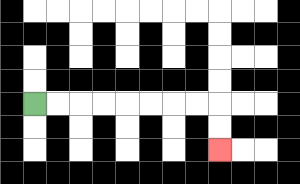{'start': '[1, 4]', 'end': '[9, 6]', 'path_directions': 'R,R,R,R,R,R,R,R,D,D', 'path_coordinates': '[[1, 4], [2, 4], [3, 4], [4, 4], [5, 4], [6, 4], [7, 4], [8, 4], [9, 4], [9, 5], [9, 6]]'}